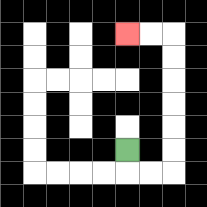{'start': '[5, 6]', 'end': '[5, 1]', 'path_directions': 'D,R,R,U,U,U,U,U,U,L,L', 'path_coordinates': '[[5, 6], [5, 7], [6, 7], [7, 7], [7, 6], [7, 5], [7, 4], [7, 3], [7, 2], [7, 1], [6, 1], [5, 1]]'}